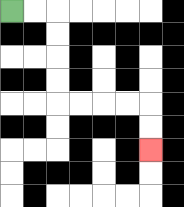{'start': '[0, 0]', 'end': '[6, 6]', 'path_directions': 'R,R,D,D,D,D,R,R,R,R,D,D', 'path_coordinates': '[[0, 0], [1, 0], [2, 0], [2, 1], [2, 2], [2, 3], [2, 4], [3, 4], [4, 4], [5, 4], [6, 4], [6, 5], [6, 6]]'}